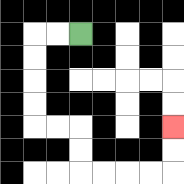{'start': '[3, 1]', 'end': '[7, 5]', 'path_directions': 'L,L,D,D,D,D,R,R,D,D,R,R,R,R,U,U', 'path_coordinates': '[[3, 1], [2, 1], [1, 1], [1, 2], [1, 3], [1, 4], [1, 5], [2, 5], [3, 5], [3, 6], [3, 7], [4, 7], [5, 7], [6, 7], [7, 7], [7, 6], [7, 5]]'}